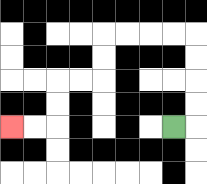{'start': '[7, 5]', 'end': '[0, 5]', 'path_directions': 'R,U,U,U,U,L,L,L,L,D,D,L,L,D,D,L,L', 'path_coordinates': '[[7, 5], [8, 5], [8, 4], [8, 3], [8, 2], [8, 1], [7, 1], [6, 1], [5, 1], [4, 1], [4, 2], [4, 3], [3, 3], [2, 3], [2, 4], [2, 5], [1, 5], [0, 5]]'}